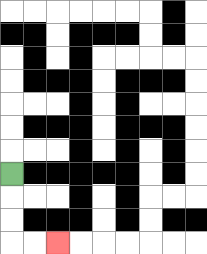{'start': '[0, 7]', 'end': '[2, 10]', 'path_directions': 'D,D,D,R,R', 'path_coordinates': '[[0, 7], [0, 8], [0, 9], [0, 10], [1, 10], [2, 10]]'}